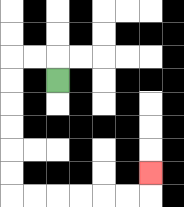{'start': '[2, 3]', 'end': '[6, 7]', 'path_directions': 'U,L,L,D,D,D,D,D,D,R,R,R,R,R,R,U', 'path_coordinates': '[[2, 3], [2, 2], [1, 2], [0, 2], [0, 3], [0, 4], [0, 5], [0, 6], [0, 7], [0, 8], [1, 8], [2, 8], [3, 8], [4, 8], [5, 8], [6, 8], [6, 7]]'}